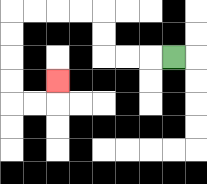{'start': '[7, 2]', 'end': '[2, 3]', 'path_directions': 'L,L,L,U,U,L,L,L,L,D,D,D,D,R,R,U', 'path_coordinates': '[[7, 2], [6, 2], [5, 2], [4, 2], [4, 1], [4, 0], [3, 0], [2, 0], [1, 0], [0, 0], [0, 1], [0, 2], [0, 3], [0, 4], [1, 4], [2, 4], [2, 3]]'}